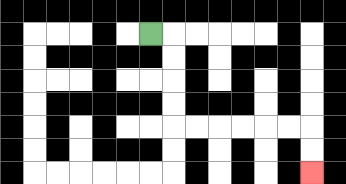{'start': '[6, 1]', 'end': '[13, 7]', 'path_directions': 'R,D,D,D,D,R,R,R,R,R,R,D,D', 'path_coordinates': '[[6, 1], [7, 1], [7, 2], [7, 3], [7, 4], [7, 5], [8, 5], [9, 5], [10, 5], [11, 5], [12, 5], [13, 5], [13, 6], [13, 7]]'}